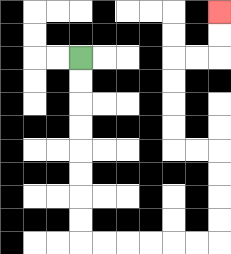{'start': '[3, 2]', 'end': '[9, 0]', 'path_directions': 'D,D,D,D,D,D,D,D,R,R,R,R,R,R,U,U,U,U,L,L,U,U,U,U,R,R,U,U', 'path_coordinates': '[[3, 2], [3, 3], [3, 4], [3, 5], [3, 6], [3, 7], [3, 8], [3, 9], [3, 10], [4, 10], [5, 10], [6, 10], [7, 10], [8, 10], [9, 10], [9, 9], [9, 8], [9, 7], [9, 6], [8, 6], [7, 6], [7, 5], [7, 4], [7, 3], [7, 2], [8, 2], [9, 2], [9, 1], [9, 0]]'}